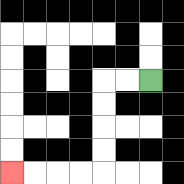{'start': '[6, 3]', 'end': '[0, 7]', 'path_directions': 'L,L,D,D,D,D,L,L,L,L', 'path_coordinates': '[[6, 3], [5, 3], [4, 3], [4, 4], [4, 5], [4, 6], [4, 7], [3, 7], [2, 7], [1, 7], [0, 7]]'}